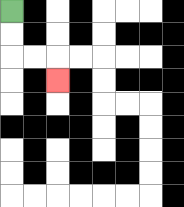{'start': '[0, 0]', 'end': '[2, 3]', 'path_directions': 'D,D,R,R,D', 'path_coordinates': '[[0, 0], [0, 1], [0, 2], [1, 2], [2, 2], [2, 3]]'}